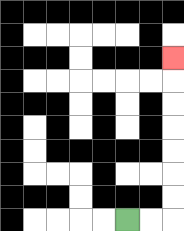{'start': '[5, 9]', 'end': '[7, 2]', 'path_directions': 'R,R,U,U,U,U,U,U,U', 'path_coordinates': '[[5, 9], [6, 9], [7, 9], [7, 8], [7, 7], [7, 6], [7, 5], [7, 4], [7, 3], [7, 2]]'}